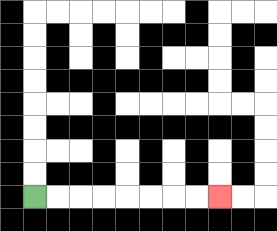{'start': '[1, 8]', 'end': '[9, 8]', 'path_directions': 'R,R,R,R,R,R,R,R', 'path_coordinates': '[[1, 8], [2, 8], [3, 8], [4, 8], [5, 8], [6, 8], [7, 8], [8, 8], [9, 8]]'}